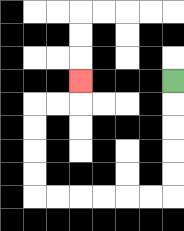{'start': '[7, 3]', 'end': '[3, 3]', 'path_directions': 'D,D,D,D,D,L,L,L,L,L,L,U,U,U,U,R,R,U', 'path_coordinates': '[[7, 3], [7, 4], [7, 5], [7, 6], [7, 7], [7, 8], [6, 8], [5, 8], [4, 8], [3, 8], [2, 8], [1, 8], [1, 7], [1, 6], [1, 5], [1, 4], [2, 4], [3, 4], [3, 3]]'}